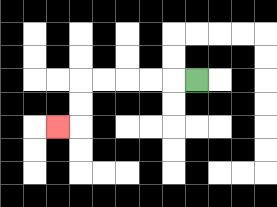{'start': '[8, 3]', 'end': '[2, 5]', 'path_directions': 'L,L,L,L,L,D,D,L', 'path_coordinates': '[[8, 3], [7, 3], [6, 3], [5, 3], [4, 3], [3, 3], [3, 4], [3, 5], [2, 5]]'}